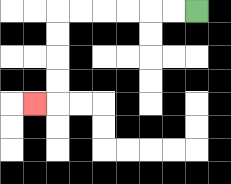{'start': '[8, 0]', 'end': '[1, 4]', 'path_directions': 'L,L,L,L,L,L,D,D,D,D,L', 'path_coordinates': '[[8, 0], [7, 0], [6, 0], [5, 0], [4, 0], [3, 0], [2, 0], [2, 1], [2, 2], [2, 3], [2, 4], [1, 4]]'}